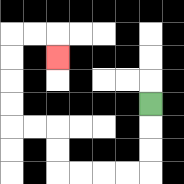{'start': '[6, 4]', 'end': '[2, 2]', 'path_directions': 'D,D,D,L,L,L,L,U,U,L,L,U,U,U,U,R,R,D', 'path_coordinates': '[[6, 4], [6, 5], [6, 6], [6, 7], [5, 7], [4, 7], [3, 7], [2, 7], [2, 6], [2, 5], [1, 5], [0, 5], [0, 4], [0, 3], [0, 2], [0, 1], [1, 1], [2, 1], [2, 2]]'}